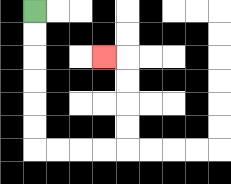{'start': '[1, 0]', 'end': '[4, 2]', 'path_directions': 'D,D,D,D,D,D,R,R,R,R,U,U,U,U,L', 'path_coordinates': '[[1, 0], [1, 1], [1, 2], [1, 3], [1, 4], [1, 5], [1, 6], [2, 6], [3, 6], [4, 6], [5, 6], [5, 5], [5, 4], [5, 3], [5, 2], [4, 2]]'}